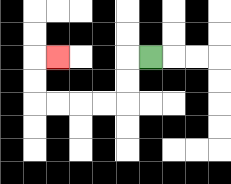{'start': '[6, 2]', 'end': '[2, 2]', 'path_directions': 'L,D,D,L,L,L,L,U,U,R', 'path_coordinates': '[[6, 2], [5, 2], [5, 3], [5, 4], [4, 4], [3, 4], [2, 4], [1, 4], [1, 3], [1, 2], [2, 2]]'}